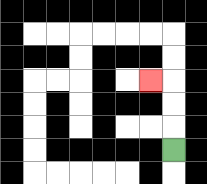{'start': '[7, 6]', 'end': '[6, 3]', 'path_directions': 'U,U,U,L', 'path_coordinates': '[[7, 6], [7, 5], [7, 4], [7, 3], [6, 3]]'}